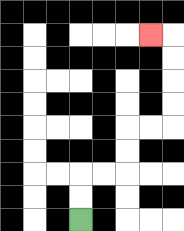{'start': '[3, 9]', 'end': '[6, 1]', 'path_directions': 'U,U,R,R,U,U,R,R,U,U,U,U,L', 'path_coordinates': '[[3, 9], [3, 8], [3, 7], [4, 7], [5, 7], [5, 6], [5, 5], [6, 5], [7, 5], [7, 4], [7, 3], [7, 2], [7, 1], [6, 1]]'}